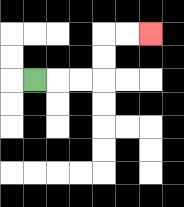{'start': '[1, 3]', 'end': '[6, 1]', 'path_directions': 'R,R,R,U,U,R,R', 'path_coordinates': '[[1, 3], [2, 3], [3, 3], [4, 3], [4, 2], [4, 1], [5, 1], [6, 1]]'}